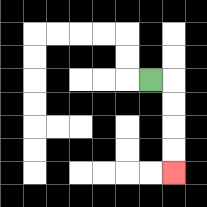{'start': '[6, 3]', 'end': '[7, 7]', 'path_directions': 'R,D,D,D,D', 'path_coordinates': '[[6, 3], [7, 3], [7, 4], [7, 5], [7, 6], [7, 7]]'}